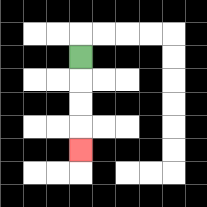{'start': '[3, 2]', 'end': '[3, 6]', 'path_directions': 'D,D,D,D', 'path_coordinates': '[[3, 2], [3, 3], [3, 4], [3, 5], [3, 6]]'}